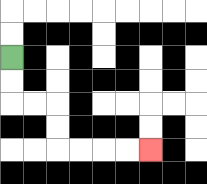{'start': '[0, 2]', 'end': '[6, 6]', 'path_directions': 'D,D,R,R,D,D,R,R,R,R', 'path_coordinates': '[[0, 2], [0, 3], [0, 4], [1, 4], [2, 4], [2, 5], [2, 6], [3, 6], [4, 6], [5, 6], [6, 6]]'}